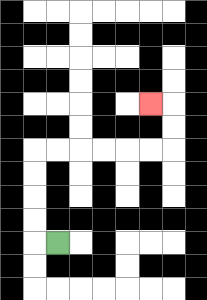{'start': '[2, 10]', 'end': '[6, 4]', 'path_directions': 'L,U,U,U,U,R,R,R,R,R,R,U,U,L', 'path_coordinates': '[[2, 10], [1, 10], [1, 9], [1, 8], [1, 7], [1, 6], [2, 6], [3, 6], [4, 6], [5, 6], [6, 6], [7, 6], [7, 5], [7, 4], [6, 4]]'}